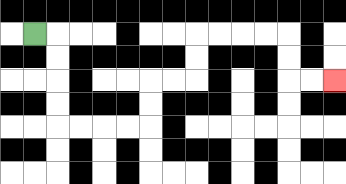{'start': '[1, 1]', 'end': '[14, 3]', 'path_directions': 'R,D,D,D,D,R,R,R,R,U,U,R,R,U,U,R,R,R,R,D,D,R,R', 'path_coordinates': '[[1, 1], [2, 1], [2, 2], [2, 3], [2, 4], [2, 5], [3, 5], [4, 5], [5, 5], [6, 5], [6, 4], [6, 3], [7, 3], [8, 3], [8, 2], [8, 1], [9, 1], [10, 1], [11, 1], [12, 1], [12, 2], [12, 3], [13, 3], [14, 3]]'}